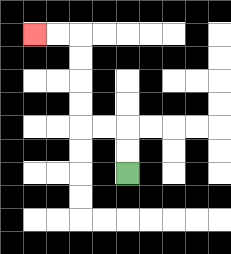{'start': '[5, 7]', 'end': '[1, 1]', 'path_directions': 'U,U,L,L,U,U,U,U,L,L', 'path_coordinates': '[[5, 7], [5, 6], [5, 5], [4, 5], [3, 5], [3, 4], [3, 3], [3, 2], [3, 1], [2, 1], [1, 1]]'}